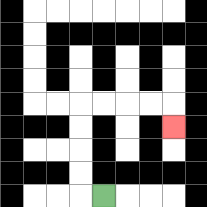{'start': '[4, 8]', 'end': '[7, 5]', 'path_directions': 'L,U,U,U,U,R,R,R,R,D', 'path_coordinates': '[[4, 8], [3, 8], [3, 7], [3, 6], [3, 5], [3, 4], [4, 4], [5, 4], [6, 4], [7, 4], [7, 5]]'}